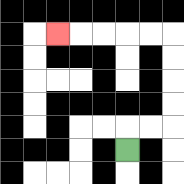{'start': '[5, 6]', 'end': '[2, 1]', 'path_directions': 'U,R,R,U,U,U,U,L,L,L,L,L', 'path_coordinates': '[[5, 6], [5, 5], [6, 5], [7, 5], [7, 4], [7, 3], [7, 2], [7, 1], [6, 1], [5, 1], [4, 1], [3, 1], [2, 1]]'}